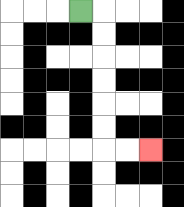{'start': '[3, 0]', 'end': '[6, 6]', 'path_directions': 'R,D,D,D,D,D,D,R,R', 'path_coordinates': '[[3, 0], [4, 0], [4, 1], [4, 2], [4, 3], [4, 4], [4, 5], [4, 6], [5, 6], [6, 6]]'}